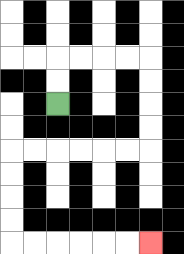{'start': '[2, 4]', 'end': '[6, 10]', 'path_directions': 'U,U,R,R,R,R,D,D,D,D,L,L,L,L,L,L,D,D,D,D,R,R,R,R,R,R', 'path_coordinates': '[[2, 4], [2, 3], [2, 2], [3, 2], [4, 2], [5, 2], [6, 2], [6, 3], [6, 4], [6, 5], [6, 6], [5, 6], [4, 6], [3, 6], [2, 6], [1, 6], [0, 6], [0, 7], [0, 8], [0, 9], [0, 10], [1, 10], [2, 10], [3, 10], [4, 10], [5, 10], [6, 10]]'}